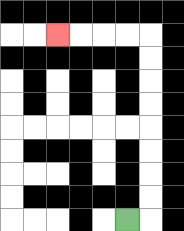{'start': '[5, 9]', 'end': '[2, 1]', 'path_directions': 'R,U,U,U,U,U,U,U,U,L,L,L,L', 'path_coordinates': '[[5, 9], [6, 9], [6, 8], [6, 7], [6, 6], [6, 5], [6, 4], [6, 3], [6, 2], [6, 1], [5, 1], [4, 1], [3, 1], [2, 1]]'}